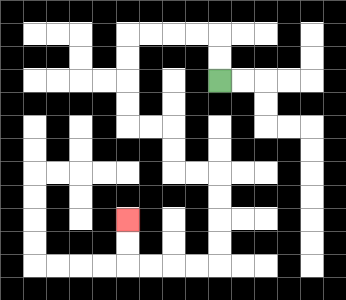{'start': '[9, 3]', 'end': '[5, 9]', 'path_directions': 'U,U,L,L,L,L,D,D,D,D,R,R,D,D,R,R,D,D,D,D,L,L,L,L,U,U', 'path_coordinates': '[[9, 3], [9, 2], [9, 1], [8, 1], [7, 1], [6, 1], [5, 1], [5, 2], [5, 3], [5, 4], [5, 5], [6, 5], [7, 5], [7, 6], [7, 7], [8, 7], [9, 7], [9, 8], [9, 9], [9, 10], [9, 11], [8, 11], [7, 11], [6, 11], [5, 11], [5, 10], [5, 9]]'}